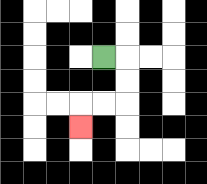{'start': '[4, 2]', 'end': '[3, 5]', 'path_directions': 'R,D,D,L,L,D', 'path_coordinates': '[[4, 2], [5, 2], [5, 3], [5, 4], [4, 4], [3, 4], [3, 5]]'}